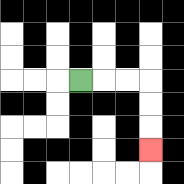{'start': '[3, 3]', 'end': '[6, 6]', 'path_directions': 'R,R,R,D,D,D', 'path_coordinates': '[[3, 3], [4, 3], [5, 3], [6, 3], [6, 4], [6, 5], [6, 6]]'}